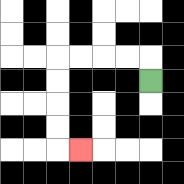{'start': '[6, 3]', 'end': '[3, 6]', 'path_directions': 'U,L,L,L,L,D,D,D,D,R', 'path_coordinates': '[[6, 3], [6, 2], [5, 2], [4, 2], [3, 2], [2, 2], [2, 3], [2, 4], [2, 5], [2, 6], [3, 6]]'}